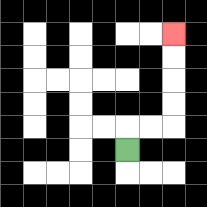{'start': '[5, 6]', 'end': '[7, 1]', 'path_directions': 'U,R,R,U,U,U,U', 'path_coordinates': '[[5, 6], [5, 5], [6, 5], [7, 5], [7, 4], [7, 3], [7, 2], [7, 1]]'}